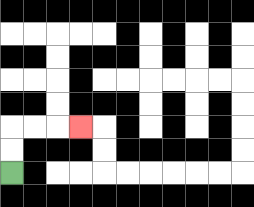{'start': '[0, 7]', 'end': '[3, 5]', 'path_directions': 'U,U,R,R,R', 'path_coordinates': '[[0, 7], [0, 6], [0, 5], [1, 5], [2, 5], [3, 5]]'}